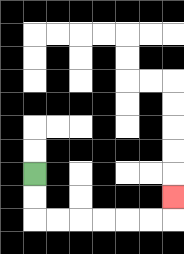{'start': '[1, 7]', 'end': '[7, 8]', 'path_directions': 'D,D,R,R,R,R,R,R,U', 'path_coordinates': '[[1, 7], [1, 8], [1, 9], [2, 9], [3, 9], [4, 9], [5, 9], [6, 9], [7, 9], [7, 8]]'}